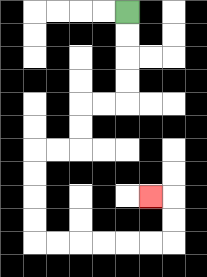{'start': '[5, 0]', 'end': '[6, 8]', 'path_directions': 'D,D,D,D,L,L,D,D,L,L,D,D,D,D,R,R,R,R,R,R,U,U,L', 'path_coordinates': '[[5, 0], [5, 1], [5, 2], [5, 3], [5, 4], [4, 4], [3, 4], [3, 5], [3, 6], [2, 6], [1, 6], [1, 7], [1, 8], [1, 9], [1, 10], [2, 10], [3, 10], [4, 10], [5, 10], [6, 10], [7, 10], [7, 9], [7, 8], [6, 8]]'}